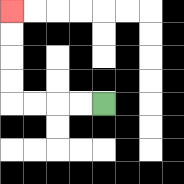{'start': '[4, 4]', 'end': '[0, 0]', 'path_directions': 'L,L,L,L,U,U,U,U', 'path_coordinates': '[[4, 4], [3, 4], [2, 4], [1, 4], [0, 4], [0, 3], [0, 2], [0, 1], [0, 0]]'}